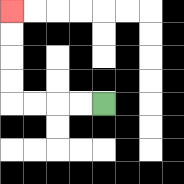{'start': '[4, 4]', 'end': '[0, 0]', 'path_directions': 'L,L,L,L,U,U,U,U', 'path_coordinates': '[[4, 4], [3, 4], [2, 4], [1, 4], [0, 4], [0, 3], [0, 2], [0, 1], [0, 0]]'}